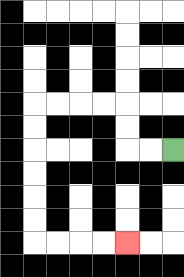{'start': '[7, 6]', 'end': '[5, 10]', 'path_directions': 'L,L,U,U,L,L,L,L,D,D,D,D,D,D,R,R,R,R', 'path_coordinates': '[[7, 6], [6, 6], [5, 6], [5, 5], [5, 4], [4, 4], [3, 4], [2, 4], [1, 4], [1, 5], [1, 6], [1, 7], [1, 8], [1, 9], [1, 10], [2, 10], [3, 10], [4, 10], [5, 10]]'}